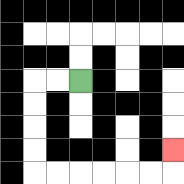{'start': '[3, 3]', 'end': '[7, 6]', 'path_directions': 'L,L,D,D,D,D,R,R,R,R,R,R,U', 'path_coordinates': '[[3, 3], [2, 3], [1, 3], [1, 4], [1, 5], [1, 6], [1, 7], [2, 7], [3, 7], [4, 7], [5, 7], [6, 7], [7, 7], [7, 6]]'}